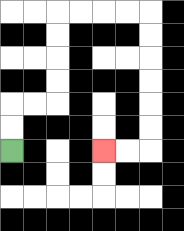{'start': '[0, 6]', 'end': '[4, 6]', 'path_directions': 'U,U,R,R,U,U,U,U,R,R,R,R,D,D,D,D,D,D,L,L', 'path_coordinates': '[[0, 6], [0, 5], [0, 4], [1, 4], [2, 4], [2, 3], [2, 2], [2, 1], [2, 0], [3, 0], [4, 0], [5, 0], [6, 0], [6, 1], [6, 2], [6, 3], [6, 4], [6, 5], [6, 6], [5, 6], [4, 6]]'}